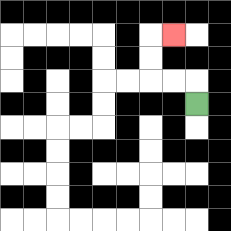{'start': '[8, 4]', 'end': '[7, 1]', 'path_directions': 'U,L,L,U,U,R', 'path_coordinates': '[[8, 4], [8, 3], [7, 3], [6, 3], [6, 2], [6, 1], [7, 1]]'}